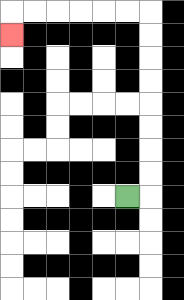{'start': '[5, 8]', 'end': '[0, 1]', 'path_directions': 'R,U,U,U,U,U,U,U,U,L,L,L,L,L,L,D', 'path_coordinates': '[[5, 8], [6, 8], [6, 7], [6, 6], [6, 5], [6, 4], [6, 3], [6, 2], [6, 1], [6, 0], [5, 0], [4, 0], [3, 0], [2, 0], [1, 0], [0, 0], [0, 1]]'}